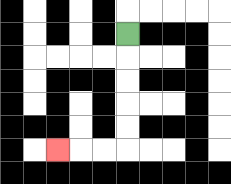{'start': '[5, 1]', 'end': '[2, 6]', 'path_directions': 'D,D,D,D,D,L,L,L', 'path_coordinates': '[[5, 1], [5, 2], [5, 3], [5, 4], [5, 5], [5, 6], [4, 6], [3, 6], [2, 6]]'}